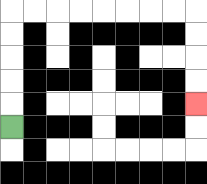{'start': '[0, 5]', 'end': '[8, 4]', 'path_directions': 'U,U,U,U,U,R,R,R,R,R,R,R,R,D,D,D,D', 'path_coordinates': '[[0, 5], [0, 4], [0, 3], [0, 2], [0, 1], [0, 0], [1, 0], [2, 0], [3, 0], [4, 0], [5, 0], [6, 0], [7, 0], [8, 0], [8, 1], [8, 2], [8, 3], [8, 4]]'}